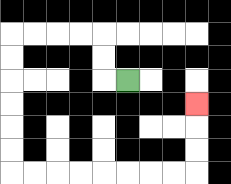{'start': '[5, 3]', 'end': '[8, 4]', 'path_directions': 'L,U,U,L,L,L,L,D,D,D,D,D,D,R,R,R,R,R,R,R,R,U,U,U', 'path_coordinates': '[[5, 3], [4, 3], [4, 2], [4, 1], [3, 1], [2, 1], [1, 1], [0, 1], [0, 2], [0, 3], [0, 4], [0, 5], [0, 6], [0, 7], [1, 7], [2, 7], [3, 7], [4, 7], [5, 7], [6, 7], [7, 7], [8, 7], [8, 6], [8, 5], [8, 4]]'}